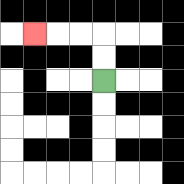{'start': '[4, 3]', 'end': '[1, 1]', 'path_directions': 'U,U,L,L,L', 'path_coordinates': '[[4, 3], [4, 2], [4, 1], [3, 1], [2, 1], [1, 1]]'}